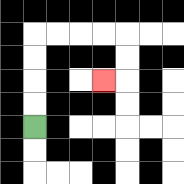{'start': '[1, 5]', 'end': '[4, 3]', 'path_directions': 'U,U,U,U,R,R,R,R,D,D,L', 'path_coordinates': '[[1, 5], [1, 4], [1, 3], [1, 2], [1, 1], [2, 1], [3, 1], [4, 1], [5, 1], [5, 2], [5, 3], [4, 3]]'}